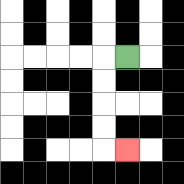{'start': '[5, 2]', 'end': '[5, 6]', 'path_directions': 'L,D,D,D,D,R', 'path_coordinates': '[[5, 2], [4, 2], [4, 3], [4, 4], [4, 5], [4, 6], [5, 6]]'}